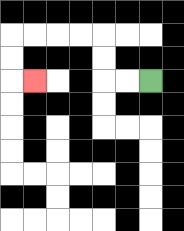{'start': '[6, 3]', 'end': '[1, 3]', 'path_directions': 'L,L,U,U,L,L,L,L,D,D,R', 'path_coordinates': '[[6, 3], [5, 3], [4, 3], [4, 2], [4, 1], [3, 1], [2, 1], [1, 1], [0, 1], [0, 2], [0, 3], [1, 3]]'}